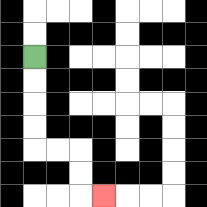{'start': '[1, 2]', 'end': '[4, 8]', 'path_directions': 'D,D,D,D,R,R,D,D,R', 'path_coordinates': '[[1, 2], [1, 3], [1, 4], [1, 5], [1, 6], [2, 6], [3, 6], [3, 7], [3, 8], [4, 8]]'}